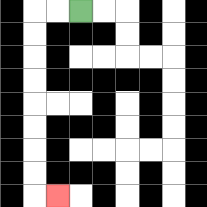{'start': '[3, 0]', 'end': '[2, 8]', 'path_directions': 'L,L,D,D,D,D,D,D,D,D,R', 'path_coordinates': '[[3, 0], [2, 0], [1, 0], [1, 1], [1, 2], [1, 3], [1, 4], [1, 5], [1, 6], [1, 7], [1, 8], [2, 8]]'}